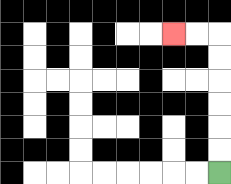{'start': '[9, 7]', 'end': '[7, 1]', 'path_directions': 'U,U,U,U,U,U,L,L', 'path_coordinates': '[[9, 7], [9, 6], [9, 5], [9, 4], [9, 3], [9, 2], [9, 1], [8, 1], [7, 1]]'}